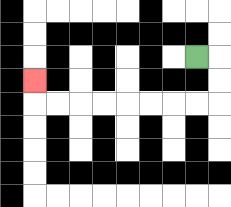{'start': '[8, 2]', 'end': '[1, 3]', 'path_directions': 'R,D,D,L,L,L,L,L,L,L,L,U', 'path_coordinates': '[[8, 2], [9, 2], [9, 3], [9, 4], [8, 4], [7, 4], [6, 4], [5, 4], [4, 4], [3, 4], [2, 4], [1, 4], [1, 3]]'}